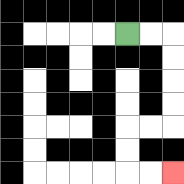{'start': '[5, 1]', 'end': '[7, 7]', 'path_directions': 'R,R,D,D,D,D,L,L,D,D,R,R', 'path_coordinates': '[[5, 1], [6, 1], [7, 1], [7, 2], [7, 3], [7, 4], [7, 5], [6, 5], [5, 5], [5, 6], [5, 7], [6, 7], [7, 7]]'}